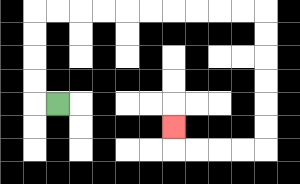{'start': '[2, 4]', 'end': '[7, 5]', 'path_directions': 'L,U,U,U,U,R,R,R,R,R,R,R,R,R,R,D,D,D,D,D,D,L,L,L,L,U', 'path_coordinates': '[[2, 4], [1, 4], [1, 3], [1, 2], [1, 1], [1, 0], [2, 0], [3, 0], [4, 0], [5, 0], [6, 0], [7, 0], [8, 0], [9, 0], [10, 0], [11, 0], [11, 1], [11, 2], [11, 3], [11, 4], [11, 5], [11, 6], [10, 6], [9, 6], [8, 6], [7, 6], [7, 5]]'}